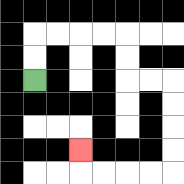{'start': '[1, 3]', 'end': '[3, 6]', 'path_directions': 'U,U,R,R,R,R,D,D,R,R,D,D,D,D,L,L,L,L,U', 'path_coordinates': '[[1, 3], [1, 2], [1, 1], [2, 1], [3, 1], [4, 1], [5, 1], [5, 2], [5, 3], [6, 3], [7, 3], [7, 4], [7, 5], [7, 6], [7, 7], [6, 7], [5, 7], [4, 7], [3, 7], [3, 6]]'}